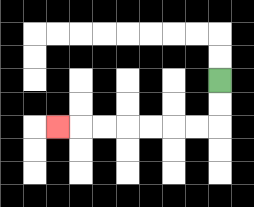{'start': '[9, 3]', 'end': '[2, 5]', 'path_directions': 'D,D,L,L,L,L,L,L,L', 'path_coordinates': '[[9, 3], [9, 4], [9, 5], [8, 5], [7, 5], [6, 5], [5, 5], [4, 5], [3, 5], [2, 5]]'}